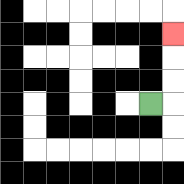{'start': '[6, 4]', 'end': '[7, 1]', 'path_directions': 'R,U,U,U', 'path_coordinates': '[[6, 4], [7, 4], [7, 3], [7, 2], [7, 1]]'}